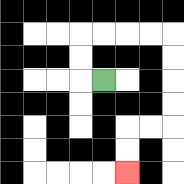{'start': '[4, 3]', 'end': '[5, 7]', 'path_directions': 'L,U,U,R,R,R,R,D,D,D,D,L,L,D,D', 'path_coordinates': '[[4, 3], [3, 3], [3, 2], [3, 1], [4, 1], [5, 1], [6, 1], [7, 1], [7, 2], [7, 3], [7, 4], [7, 5], [6, 5], [5, 5], [5, 6], [5, 7]]'}